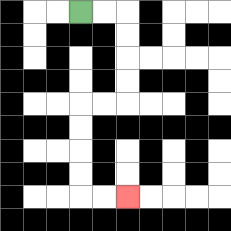{'start': '[3, 0]', 'end': '[5, 8]', 'path_directions': 'R,R,D,D,D,D,L,L,D,D,D,D,R,R', 'path_coordinates': '[[3, 0], [4, 0], [5, 0], [5, 1], [5, 2], [5, 3], [5, 4], [4, 4], [3, 4], [3, 5], [3, 6], [3, 7], [3, 8], [4, 8], [5, 8]]'}